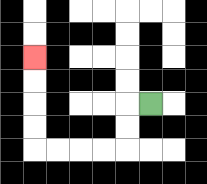{'start': '[6, 4]', 'end': '[1, 2]', 'path_directions': 'L,D,D,L,L,L,L,U,U,U,U', 'path_coordinates': '[[6, 4], [5, 4], [5, 5], [5, 6], [4, 6], [3, 6], [2, 6], [1, 6], [1, 5], [1, 4], [1, 3], [1, 2]]'}